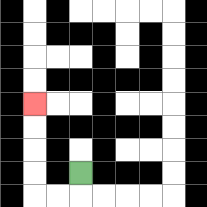{'start': '[3, 7]', 'end': '[1, 4]', 'path_directions': 'D,L,L,U,U,U,U', 'path_coordinates': '[[3, 7], [3, 8], [2, 8], [1, 8], [1, 7], [1, 6], [1, 5], [1, 4]]'}